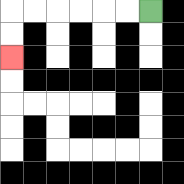{'start': '[6, 0]', 'end': '[0, 2]', 'path_directions': 'L,L,L,L,L,L,D,D', 'path_coordinates': '[[6, 0], [5, 0], [4, 0], [3, 0], [2, 0], [1, 0], [0, 0], [0, 1], [0, 2]]'}